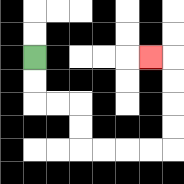{'start': '[1, 2]', 'end': '[6, 2]', 'path_directions': 'D,D,R,R,D,D,R,R,R,R,U,U,U,U,L', 'path_coordinates': '[[1, 2], [1, 3], [1, 4], [2, 4], [3, 4], [3, 5], [3, 6], [4, 6], [5, 6], [6, 6], [7, 6], [7, 5], [7, 4], [7, 3], [7, 2], [6, 2]]'}